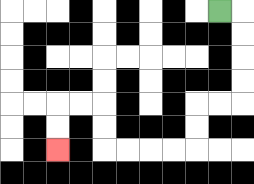{'start': '[9, 0]', 'end': '[2, 6]', 'path_directions': 'R,D,D,D,D,L,L,D,D,L,L,L,L,U,U,L,L,D,D', 'path_coordinates': '[[9, 0], [10, 0], [10, 1], [10, 2], [10, 3], [10, 4], [9, 4], [8, 4], [8, 5], [8, 6], [7, 6], [6, 6], [5, 6], [4, 6], [4, 5], [4, 4], [3, 4], [2, 4], [2, 5], [2, 6]]'}